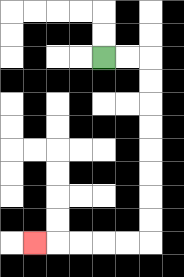{'start': '[4, 2]', 'end': '[1, 10]', 'path_directions': 'R,R,D,D,D,D,D,D,D,D,L,L,L,L,L', 'path_coordinates': '[[4, 2], [5, 2], [6, 2], [6, 3], [6, 4], [6, 5], [6, 6], [6, 7], [6, 8], [6, 9], [6, 10], [5, 10], [4, 10], [3, 10], [2, 10], [1, 10]]'}